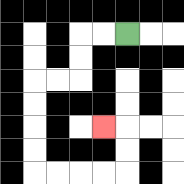{'start': '[5, 1]', 'end': '[4, 5]', 'path_directions': 'L,L,D,D,L,L,D,D,D,D,R,R,R,R,U,U,L', 'path_coordinates': '[[5, 1], [4, 1], [3, 1], [3, 2], [3, 3], [2, 3], [1, 3], [1, 4], [1, 5], [1, 6], [1, 7], [2, 7], [3, 7], [4, 7], [5, 7], [5, 6], [5, 5], [4, 5]]'}